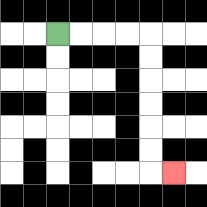{'start': '[2, 1]', 'end': '[7, 7]', 'path_directions': 'R,R,R,R,D,D,D,D,D,D,R', 'path_coordinates': '[[2, 1], [3, 1], [4, 1], [5, 1], [6, 1], [6, 2], [6, 3], [6, 4], [6, 5], [6, 6], [6, 7], [7, 7]]'}